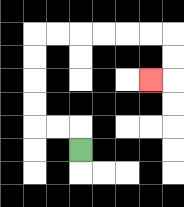{'start': '[3, 6]', 'end': '[6, 3]', 'path_directions': 'U,L,L,U,U,U,U,R,R,R,R,R,R,D,D,L', 'path_coordinates': '[[3, 6], [3, 5], [2, 5], [1, 5], [1, 4], [1, 3], [1, 2], [1, 1], [2, 1], [3, 1], [4, 1], [5, 1], [6, 1], [7, 1], [7, 2], [7, 3], [6, 3]]'}